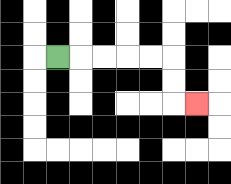{'start': '[2, 2]', 'end': '[8, 4]', 'path_directions': 'R,R,R,R,R,D,D,R', 'path_coordinates': '[[2, 2], [3, 2], [4, 2], [5, 2], [6, 2], [7, 2], [7, 3], [7, 4], [8, 4]]'}